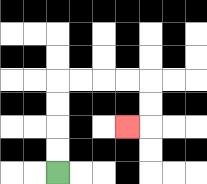{'start': '[2, 7]', 'end': '[5, 5]', 'path_directions': 'U,U,U,U,R,R,R,R,D,D,L', 'path_coordinates': '[[2, 7], [2, 6], [2, 5], [2, 4], [2, 3], [3, 3], [4, 3], [5, 3], [6, 3], [6, 4], [6, 5], [5, 5]]'}